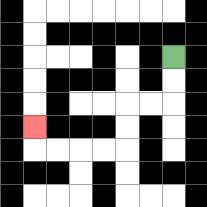{'start': '[7, 2]', 'end': '[1, 5]', 'path_directions': 'D,D,L,L,D,D,L,L,L,L,U', 'path_coordinates': '[[7, 2], [7, 3], [7, 4], [6, 4], [5, 4], [5, 5], [5, 6], [4, 6], [3, 6], [2, 6], [1, 6], [1, 5]]'}